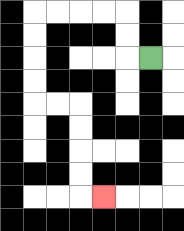{'start': '[6, 2]', 'end': '[4, 8]', 'path_directions': 'L,U,U,L,L,L,L,D,D,D,D,R,R,D,D,D,D,R', 'path_coordinates': '[[6, 2], [5, 2], [5, 1], [5, 0], [4, 0], [3, 0], [2, 0], [1, 0], [1, 1], [1, 2], [1, 3], [1, 4], [2, 4], [3, 4], [3, 5], [3, 6], [3, 7], [3, 8], [4, 8]]'}